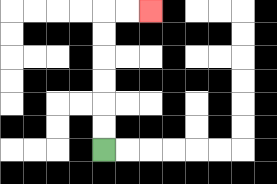{'start': '[4, 6]', 'end': '[6, 0]', 'path_directions': 'U,U,U,U,U,U,R,R', 'path_coordinates': '[[4, 6], [4, 5], [4, 4], [4, 3], [4, 2], [4, 1], [4, 0], [5, 0], [6, 0]]'}